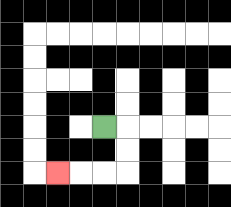{'start': '[4, 5]', 'end': '[2, 7]', 'path_directions': 'R,D,D,L,L,L', 'path_coordinates': '[[4, 5], [5, 5], [5, 6], [5, 7], [4, 7], [3, 7], [2, 7]]'}